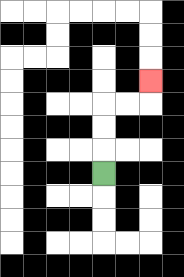{'start': '[4, 7]', 'end': '[6, 3]', 'path_directions': 'U,U,U,R,R,U', 'path_coordinates': '[[4, 7], [4, 6], [4, 5], [4, 4], [5, 4], [6, 4], [6, 3]]'}